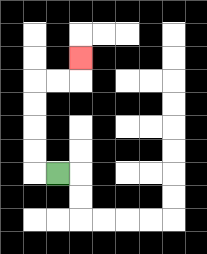{'start': '[2, 7]', 'end': '[3, 2]', 'path_directions': 'L,U,U,U,U,R,R,U', 'path_coordinates': '[[2, 7], [1, 7], [1, 6], [1, 5], [1, 4], [1, 3], [2, 3], [3, 3], [3, 2]]'}